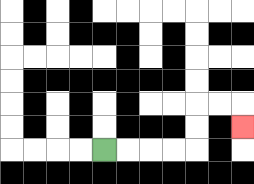{'start': '[4, 6]', 'end': '[10, 5]', 'path_directions': 'R,R,R,R,U,U,R,R,D', 'path_coordinates': '[[4, 6], [5, 6], [6, 6], [7, 6], [8, 6], [8, 5], [8, 4], [9, 4], [10, 4], [10, 5]]'}